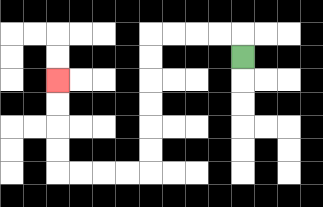{'start': '[10, 2]', 'end': '[2, 3]', 'path_directions': 'U,L,L,L,L,D,D,D,D,D,D,L,L,L,L,U,U,U,U', 'path_coordinates': '[[10, 2], [10, 1], [9, 1], [8, 1], [7, 1], [6, 1], [6, 2], [6, 3], [6, 4], [6, 5], [6, 6], [6, 7], [5, 7], [4, 7], [3, 7], [2, 7], [2, 6], [2, 5], [2, 4], [2, 3]]'}